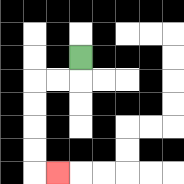{'start': '[3, 2]', 'end': '[2, 7]', 'path_directions': 'D,L,L,D,D,D,D,R', 'path_coordinates': '[[3, 2], [3, 3], [2, 3], [1, 3], [1, 4], [1, 5], [1, 6], [1, 7], [2, 7]]'}